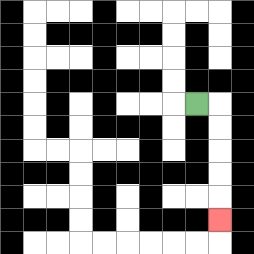{'start': '[8, 4]', 'end': '[9, 9]', 'path_directions': 'R,D,D,D,D,D', 'path_coordinates': '[[8, 4], [9, 4], [9, 5], [9, 6], [9, 7], [9, 8], [9, 9]]'}